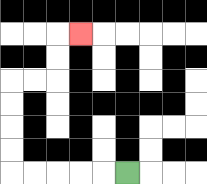{'start': '[5, 7]', 'end': '[3, 1]', 'path_directions': 'L,L,L,L,L,U,U,U,U,R,R,U,U,R', 'path_coordinates': '[[5, 7], [4, 7], [3, 7], [2, 7], [1, 7], [0, 7], [0, 6], [0, 5], [0, 4], [0, 3], [1, 3], [2, 3], [2, 2], [2, 1], [3, 1]]'}